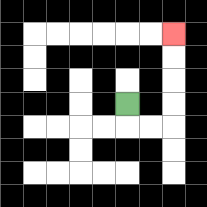{'start': '[5, 4]', 'end': '[7, 1]', 'path_directions': 'D,R,R,U,U,U,U', 'path_coordinates': '[[5, 4], [5, 5], [6, 5], [7, 5], [7, 4], [7, 3], [7, 2], [7, 1]]'}